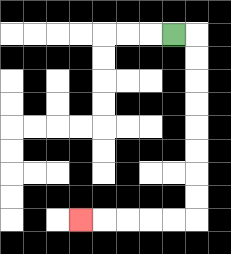{'start': '[7, 1]', 'end': '[3, 9]', 'path_directions': 'R,D,D,D,D,D,D,D,D,L,L,L,L,L', 'path_coordinates': '[[7, 1], [8, 1], [8, 2], [8, 3], [8, 4], [8, 5], [8, 6], [8, 7], [8, 8], [8, 9], [7, 9], [6, 9], [5, 9], [4, 9], [3, 9]]'}